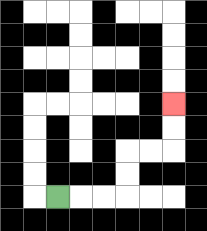{'start': '[2, 8]', 'end': '[7, 4]', 'path_directions': 'R,R,R,U,U,R,R,U,U', 'path_coordinates': '[[2, 8], [3, 8], [4, 8], [5, 8], [5, 7], [5, 6], [6, 6], [7, 6], [7, 5], [7, 4]]'}